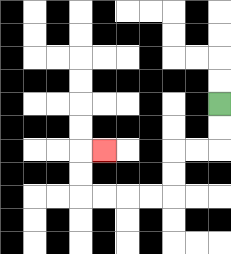{'start': '[9, 4]', 'end': '[4, 6]', 'path_directions': 'D,D,L,L,D,D,L,L,L,L,U,U,R', 'path_coordinates': '[[9, 4], [9, 5], [9, 6], [8, 6], [7, 6], [7, 7], [7, 8], [6, 8], [5, 8], [4, 8], [3, 8], [3, 7], [3, 6], [4, 6]]'}